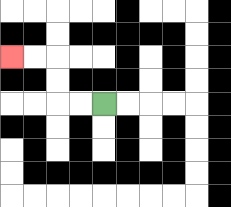{'start': '[4, 4]', 'end': '[0, 2]', 'path_directions': 'L,L,U,U,L,L', 'path_coordinates': '[[4, 4], [3, 4], [2, 4], [2, 3], [2, 2], [1, 2], [0, 2]]'}